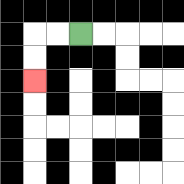{'start': '[3, 1]', 'end': '[1, 3]', 'path_directions': 'L,L,D,D', 'path_coordinates': '[[3, 1], [2, 1], [1, 1], [1, 2], [1, 3]]'}